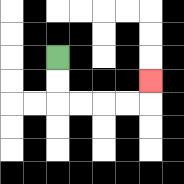{'start': '[2, 2]', 'end': '[6, 3]', 'path_directions': 'D,D,R,R,R,R,U', 'path_coordinates': '[[2, 2], [2, 3], [2, 4], [3, 4], [4, 4], [5, 4], [6, 4], [6, 3]]'}